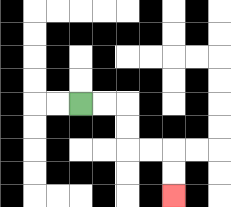{'start': '[3, 4]', 'end': '[7, 8]', 'path_directions': 'R,R,D,D,R,R,D,D', 'path_coordinates': '[[3, 4], [4, 4], [5, 4], [5, 5], [5, 6], [6, 6], [7, 6], [7, 7], [7, 8]]'}